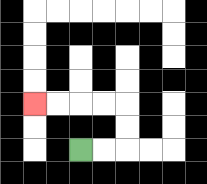{'start': '[3, 6]', 'end': '[1, 4]', 'path_directions': 'R,R,U,U,L,L,L,L', 'path_coordinates': '[[3, 6], [4, 6], [5, 6], [5, 5], [5, 4], [4, 4], [3, 4], [2, 4], [1, 4]]'}